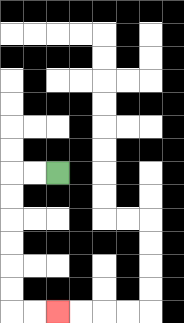{'start': '[2, 7]', 'end': '[2, 13]', 'path_directions': 'L,L,D,D,D,D,D,D,R,R', 'path_coordinates': '[[2, 7], [1, 7], [0, 7], [0, 8], [0, 9], [0, 10], [0, 11], [0, 12], [0, 13], [1, 13], [2, 13]]'}